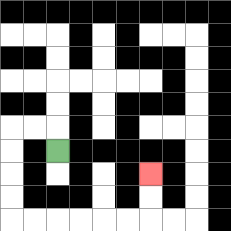{'start': '[2, 6]', 'end': '[6, 7]', 'path_directions': 'U,L,L,D,D,D,D,R,R,R,R,R,R,U,U', 'path_coordinates': '[[2, 6], [2, 5], [1, 5], [0, 5], [0, 6], [0, 7], [0, 8], [0, 9], [1, 9], [2, 9], [3, 9], [4, 9], [5, 9], [6, 9], [6, 8], [6, 7]]'}